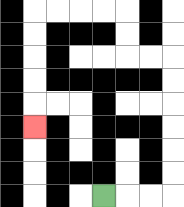{'start': '[4, 8]', 'end': '[1, 5]', 'path_directions': 'R,R,R,U,U,U,U,U,U,L,L,U,U,L,L,L,L,D,D,D,D,D', 'path_coordinates': '[[4, 8], [5, 8], [6, 8], [7, 8], [7, 7], [7, 6], [7, 5], [7, 4], [7, 3], [7, 2], [6, 2], [5, 2], [5, 1], [5, 0], [4, 0], [3, 0], [2, 0], [1, 0], [1, 1], [1, 2], [1, 3], [1, 4], [1, 5]]'}